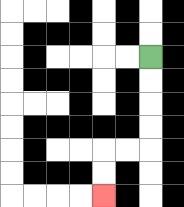{'start': '[6, 2]', 'end': '[4, 8]', 'path_directions': 'D,D,D,D,L,L,D,D', 'path_coordinates': '[[6, 2], [6, 3], [6, 4], [6, 5], [6, 6], [5, 6], [4, 6], [4, 7], [4, 8]]'}